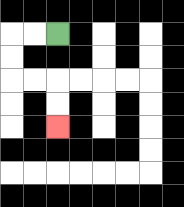{'start': '[2, 1]', 'end': '[2, 5]', 'path_directions': 'L,L,D,D,R,R,D,D', 'path_coordinates': '[[2, 1], [1, 1], [0, 1], [0, 2], [0, 3], [1, 3], [2, 3], [2, 4], [2, 5]]'}